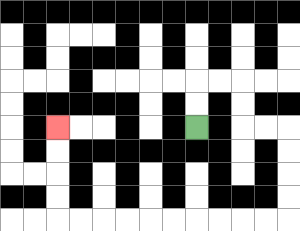{'start': '[8, 5]', 'end': '[2, 5]', 'path_directions': 'U,U,R,R,D,D,R,R,D,D,D,D,L,L,L,L,L,L,L,L,L,L,U,U,U,U', 'path_coordinates': '[[8, 5], [8, 4], [8, 3], [9, 3], [10, 3], [10, 4], [10, 5], [11, 5], [12, 5], [12, 6], [12, 7], [12, 8], [12, 9], [11, 9], [10, 9], [9, 9], [8, 9], [7, 9], [6, 9], [5, 9], [4, 9], [3, 9], [2, 9], [2, 8], [2, 7], [2, 6], [2, 5]]'}